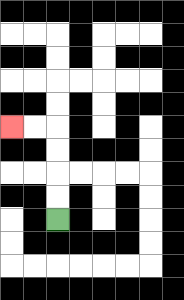{'start': '[2, 9]', 'end': '[0, 5]', 'path_directions': 'U,U,U,U,L,L', 'path_coordinates': '[[2, 9], [2, 8], [2, 7], [2, 6], [2, 5], [1, 5], [0, 5]]'}